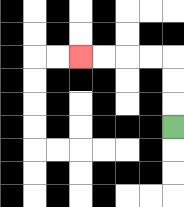{'start': '[7, 5]', 'end': '[3, 2]', 'path_directions': 'U,U,U,L,L,L,L', 'path_coordinates': '[[7, 5], [7, 4], [7, 3], [7, 2], [6, 2], [5, 2], [4, 2], [3, 2]]'}